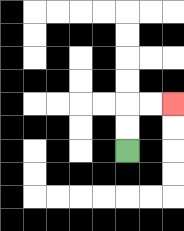{'start': '[5, 6]', 'end': '[7, 4]', 'path_directions': 'U,U,R,R', 'path_coordinates': '[[5, 6], [5, 5], [5, 4], [6, 4], [7, 4]]'}